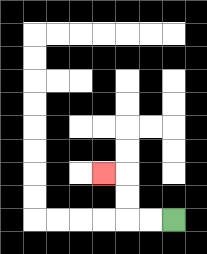{'start': '[7, 9]', 'end': '[4, 7]', 'path_directions': 'L,L,U,U,L', 'path_coordinates': '[[7, 9], [6, 9], [5, 9], [5, 8], [5, 7], [4, 7]]'}